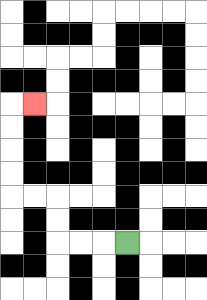{'start': '[5, 10]', 'end': '[1, 4]', 'path_directions': 'L,L,L,U,U,L,L,U,U,U,U,R', 'path_coordinates': '[[5, 10], [4, 10], [3, 10], [2, 10], [2, 9], [2, 8], [1, 8], [0, 8], [0, 7], [0, 6], [0, 5], [0, 4], [1, 4]]'}